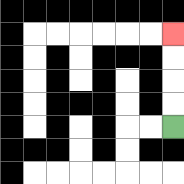{'start': '[7, 5]', 'end': '[7, 1]', 'path_directions': 'U,U,U,U', 'path_coordinates': '[[7, 5], [7, 4], [7, 3], [7, 2], [7, 1]]'}